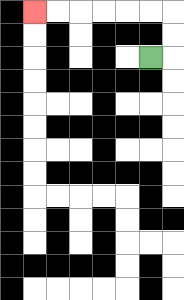{'start': '[6, 2]', 'end': '[1, 0]', 'path_directions': 'R,U,U,L,L,L,L,L,L', 'path_coordinates': '[[6, 2], [7, 2], [7, 1], [7, 0], [6, 0], [5, 0], [4, 0], [3, 0], [2, 0], [1, 0]]'}